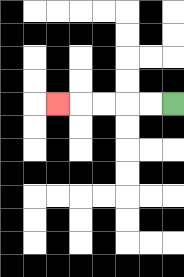{'start': '[7, 4]', 'end': '[2, 4]', 'path_directions': 'L,L,L,L,L', 'path_coordinates': '[[7, 4], [6, 4], [5, 4], [4, 4], [3, 4], [2, 4]]'}